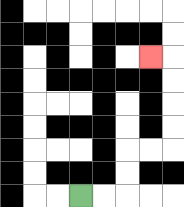{'start': '[3, 8]', 'end': '[6, 2]', 'path_directions': 'R,R,U,U,R,R,U,U,U,U,L', 'path_coordinates': '[[3, 8], [4, 8], [5, 8], [5, 7], [5, 6], [6, 6], [7, 6], [7, 5], [7, 4], [7, 3], [7, 2], [6, 2]]'}